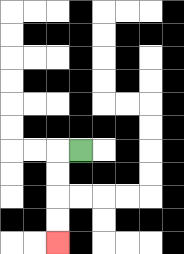{'start': '[3, 6]', 'end': '[2, 10]', 'path_directions': 'L,D,D,D,D', 'path_coordinates': '[[3, 6], [2, 6], [2, 7], [2, 8], [2, 9], [2, 10]]'}